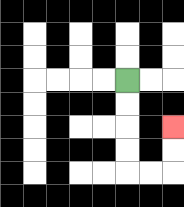{'start': '[5, 3]', 'end': '[7, 5]', 'path_directions': 'D,D,D,D,R,R,U,U', 'path_coordinates': '[[5, 3], [5, 4], [5, 5], [5, 6], [5, 7], [6, 7], [7, 7], [7, 6], [7, 5]]'}